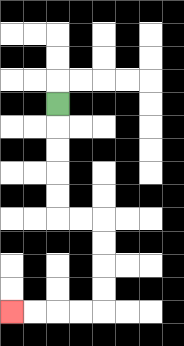{'start': '[2, 4]', 'end': '[0, 13]', 'path_directions': 'D,D,D,D,D,R,R,D,D,D,D,L,L,L,L', 'path_coordinates': '[[2, 4], [2, 5], [2, 6], [2, 7], [2, 8], [2, 9], [3, 9], [4, 9], [4, 10], [4, 11], [4, 12], [4, 13], [3, 13], [2, 13], [1, 13], [0, 13]]'}